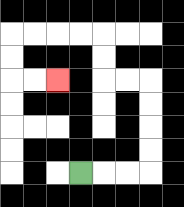{'start': '[3, 7]', 'end': '[2, 3]', 'path_directions': 'R,R,R,U,U,U,U,L,L,U,U,L,L,L,L,D,D,R,R', 'path_coordinates': '[[3, 7], [4, 7], [5, 7], [6, 7], [6, 6], [6, 5], [6, 4], [6, 3], [5, 3], [4, 3], [4, 2], [4, 1], [3, 1], [2, 1], [1, 1], [0, 1], [0, 2], [0, 3], [1, 3], [2, 3]]'}